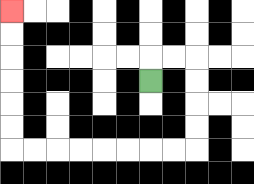{'start': '[6, 3]', 'end': '[0, 0]', 'path_directions': 'U,R,R,D,D,D,D,L,L,L,L,L,L,L,L,U,U,U,U,U,U', 'path_coordinates': '[[6, 3], [6, 2], [7, 2], [8, 2], [8, 3], [8, 4], [8, 5], [8, 6], [7, 6], [6, 6], [5, 6], [4, 6], [3, 6], [2, 6], [1, 6], [0, 6], [0, 5], [0, 4], [0, 3], [0, 2], [0, 1], [0, 0]]'}